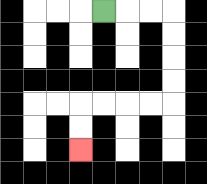{'start': '[4, 0]', 'end': '[3, 6]', 'path_directions': 'R,R,R,D,D,D,D,L,L,L,L,D,D', 'path_coordinates': '[[4, 0], [5, 0], [6, 0], [7, 0], [7, 1], [7, 2], [7, 3], [7, 4], [6, 4], [5, 4], [4, 4], [3, 4], [3, 5], [3, 6]]'}